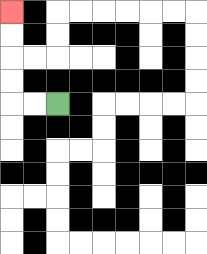{'start': '[2, 4]', 'end': '[0, 0]', 'path_directions': 'L,L,U,U,U,U', 'path_coordinates': '[[2, 4], [1, 4], [0, 4], [0, 3], [0, 2], [0, 1], [0, 0]]'}